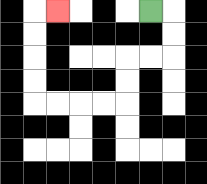{'start': '[6, 0]', 'end': '[2, 0]', 'path_directions': 'R,D,D,L,L,D,D,L,L,L,L,U,U,U,U,R', 'path_coordinates': '[[6, 0], [7, 0], [7, 1], [7, 2], [6, 2], [5, 2], [5, 3], [5, 4], [4, 4], [3, 4], [2, 4], [1, 4], [1, 3], [1, 2], [1, 1], [1, 0], [2, 0]]'}